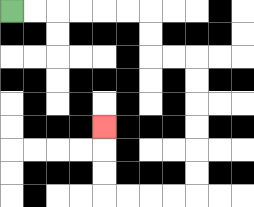{'start': '[0, 0]', 'end': '[4, 5]', 'path_directions': 'R,R,R,R,R,R,D,D,R,R,D,D,D,D,D,D,L,L,L,L,U,U,U', 'path_coordinates': '[[0, 0], [1, 0], [2, 0], [3, 0], [4, 0], [5, 0], [6, 0], [6, 1], [6, 2], [7, 2], [8, 2], [8, 3], [8, 4], [8, 5], [8, 6], [8, 7], [8, 8], [7, 8], [6, 8], [5, 8], [4, 8], [4, 7], [4, 6], [4, 5]]'}